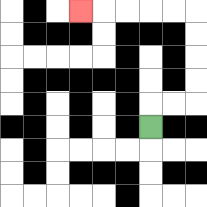{'start': '[6, 5]', 'end': '[3, 0]', 'path_directions': 'U,R,R,U,U,U,U,L,L,L,L,L', 'path_coordinates': '[[6, 5], [6, 4], [7, 4], [8, 4], [8, 3], [8, 2], [8, 1], [8, 0], [7, 0], [6, 0], [5, 0], [4, 0], [3, 0]]'}